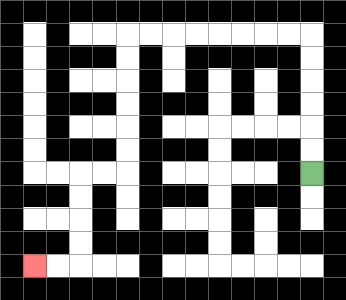{'start': '[13, 7]', 'end': '[1, 11]', 'path_directions': 'U,U,U,U,U,U,L,L,L,L,L,L,L,L,D,D,D,D,D,D,L,L,D,D,D,D,L,L', 'path_coordinates': '[[13, 7], [13, 6], [13, 5], [13, 4], [13, 3], [13, 2], [13, 1], [12, 1], [11, 1], [10, 1], [9, 1], [8, 1], [7, 1], [6, 1], [5, 1], [5, 2], [5, 3], [5, 4], [5, 5], [5, 6], [5, 7], [4, 7], [3, 7], [3, 8], [3, 9], [3, 10], [3, 11], [2, 11], [1, 11]]'}